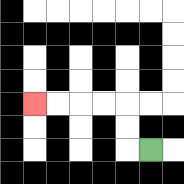{'start': '[6, 6]', 'end': '[1, 4]', 'path_directions': 'L,U,U,L,L,L,L', 'path_coordinates': '[[6, 6], [5, 6], [5, 5], [5, 4], [4, 4], [3, 4], [2, 4], [1, 4]]'}